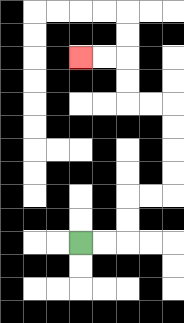{'start': '[3, 10]', 'end': '[3, 2]', 'path_directions': 'R,R,U,U,R,R,U,U,U,U,L,L,U,U,L,L', 'path_coordinates': '[[3, 10], [4, 10], [5, 10], [5, 9], [5, 8], [6, 8], [7, 8], [7, 7], [7, 6], [7, 5], [7, 4], [6, 4], [5, 4], [5, 3], [5, 2], [4, 2], [3, 2]]'}